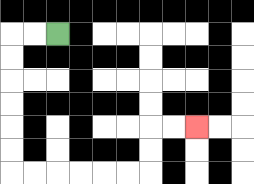{'start': '[2, 1]', 'end': '[8, 5]', 'path_directions': 'L,L,D,D,D,D,D,D,R,R,R,R,R,R,U,U,R,R', 'path_coordinates': '[[2, 1], [1, 1], [0, 1], [0, 2], [0, 3], [0, 4], [0, 5], [0, 6], [0, 7], [1, 7], [2, 7], [3, 7], [4, 7], [5, 7], [6, 7], [6, 6], [6, 5], [7, 5], [8, 5]]'}